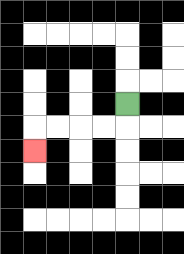{'start': '[5, 4]', 'end': '[1, 6]', 'path_directions': 'D,L,L,L,L,D', 'path_coordinates': '[[5, 4], [5, 5], [4, 5], [3, 5], [2, 5], [1, 5], [1, 6]]'}